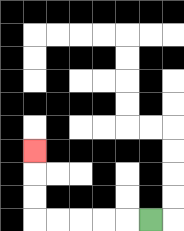{'start': '[6, 9]', 'end': '[1, 6]', 'path_directions': 'L,L,L,L,L,U,U,U', 'path_coordinates': '[[6, 9], [5, 9], [4, 9], [3, 9], [2, 9], [1, 9], [1, 8], [1, 7], [1, 6]]'}